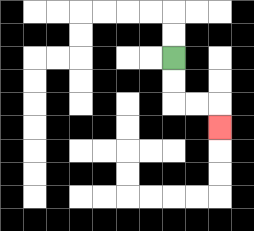{'start': '[7, 2]', 'end': '[9, 5]', 'path_directions': 'D,D,R,R,D', 'path_coordinates': '[[7, 2], [7, 3], [7, 4], [8, 4], [9, 4], [9, 5]]'}